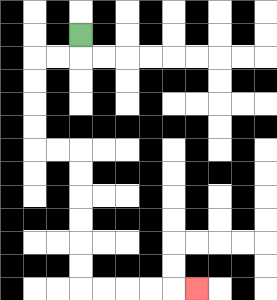{'start': '[3, 1]', 'end': '[8, 12]', 'path_directions': 'D,L,L,D,D,D,D,R,R,D,D,D,D,D,D,R,R,R,R,R', 'path_coordinates': '[[3, 1], [3, 2], [2, 2], [1, 2], [1, 3], [1, 4], [1, 5], [1, 6], [2, 6], [3, 6], [3, 7], [3, 8], [3, 9], [3, 10], [3, 11], [3, 12], [4, 12], [5, 12], [6, 12], [7, 12], [8, 12]]'}